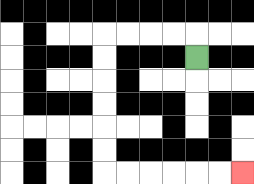{'start': '[8, 2]', 'end': '[10, 7]', 'path_directions': 'U,L,L,L,L,D,D,D,D,D,D,R,R,R,R,R,R', 'path_coordinates': '[[8, 2], [8, 1], [7, 1], [6, 1], [5, 1], [4, 1], [4, 2], [4, 3], [4, 4], [4, 5], [4, 6], [4, 7], [5, 7], [6, 7], [7, 7], [8, 7], [9, 7], [10, 7]]'}